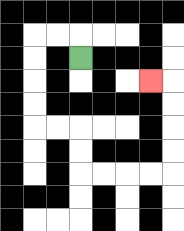{'start': '[3, 2]', 'end': '[6, 3]', 'path_directions': 'U,L,L,D,D,D,D,R,R,D,D,R,R,R,R,U,U,U,U,L', 'path_coordinates': '[[3, 2], [3, 1], [2, 1], [1, 1], [1, 2], [1, 3], [1, 4], [1, 5], [2, 5], [3, 5], [3, 6], [3, 7], [4, 7], [5, 7], [6, 7], [7, 7], [7, 6], [7, 5], [7, 4], [7, 3], [6, 3]]'}